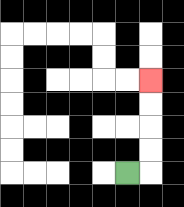{'start': '[5, 7]', 'end': '[6, 3]', 'path_directions': 'R,U,U,U,U', 'path_coordinates': '[[5, 7], [6, 7], [6, 6], [6, 5], [6, 4], [6, 3]]'}